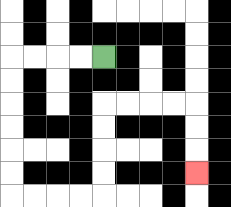{'start': '[4, 2]', 'end': '[8, 7]', 'path_directions': 'L,L,L,L,D,D,D,D,D,D,R,R,R,R,U,U,U,U,R,R,R,R,D,D,D', 'path_coordinates': '[[4, 2], [3, 2], [2, 2], [1, 2], [0, 2], [0, 3], [0, 4], [0, 5], [0, 6], [0, 7], [0, 8], [1, 8], [2, 8], [3, 8], [4, 8], [4, 7], [4, 6], [4, 5], [4, 4], [5, 4], [6, 4], [7, 4], [8, 4], [8, 5], [8, 6], [8, 7]]'}